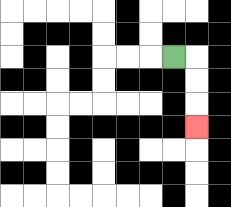{'start': '[7, 2]', 'end': '[8, 5]', 'path_directions': 'R,D,D,D', 'path_coordinates': '[[7, 2], [8, 2], [8, 3], [8, 4], [8, 5]]'}